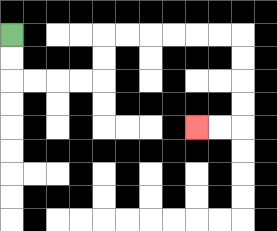{'start': '[0, 1]', 'end': '[8, 5]', 'path_directions': 'D,D,R,R,R,R,U,U,R,R,R,R,R,R,D,D,D,D,L,L', 'path_coordinates': '[[0, 1], [0, 2], [0, 3], [1, 3], [2, 3], [3, 3], [4, 3], [4, 2], [4, 1], [5, 1], [6, 1], [7, 1], [8, 1], [9, 1], [10, 1], [10, 2], [10, 3], [10, 4], [10, 5], [9, 5], [8, 5]]'}